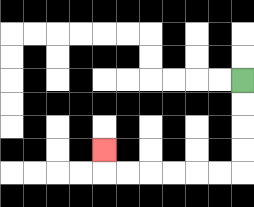{'start': '[10, 3]', 'end': '[4, 6]', 'path_directions': 'D,D,D,D,L,L,L,L,L,L,U', 'path_coordinates': '[[10, 3], [10, 4], [10, 5], [10, 6], [10, 7], [9, 7], [8, 7], [7, 7], [6, 7], [5, 7], [4, 7], [4, 6]]'}